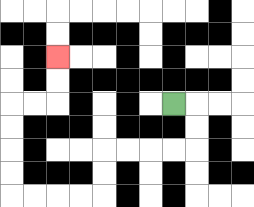{'start': '[7, 4]', 'end': '[2, 2]', 'path_directions': 'R,D,D,L,L,L,L,D,D,L,L,L,L,U,U,U,U,R,R,U,U', 'path_coordinates': '[[7, 4], [8, 4], [8, 5], [8, 6], [7, 6], [6, 6], [5, 6], [4, 6], [4, 7], [4, 8], [3, 8], [2, 8], [1, 8], [0, 8], [0, 7], [0, 6], [0, 5], [0, 4], [1, 4], [2, 4], [2, 3], [2, 2]]'}